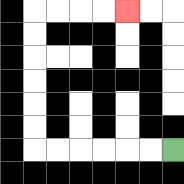{'start': '[7, 6]', 'end': '[5, 0]', 'path_directions': 'L,L,L,L,L,L,U,U,U,U,U,U,R,R,R,R', 'path_coordinates': '[[7, 6], [6, 6], [5, 6], [4, 6], [3, 6], [2, 6], [1, 6], [1, 5], [1, 4], [1, 3], [1, 2], [1, 1], [1, 0], [2, 0], [3, 0], [4, 0], [5, 0]]'}